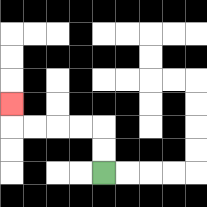{'start': '[4, 7]', 'end': '[0, 4]', 'path_directions': 'U,U,L,L,L,L,U', 'path_coordinates': '[[4, 7], [4, 6], [4, 5], [3, 5], [2, 5], [1, 5], [0, 5], [0, 4]]'}